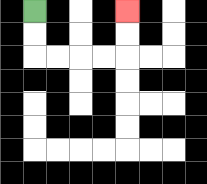{'start': '[1, 0]', 'end': '[5, 0]', 'path_directions': 'D,D,R,R,R,R,U,U', 'path_coordinates': '[[1, 0], [1, 1], [1, 2], [2, 2], [3, 2], [4, 2], [5, 2], [5, 1], [5, 0]]'}